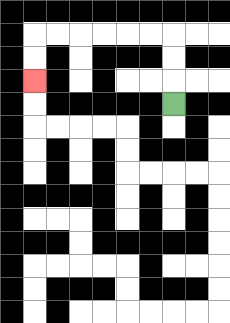{'start': '[7, 4]', 'end': '[1, 3]', 'path_directions': 'U,U,U,L,L,L,L,L,L,D,D', 'path_coordinates': '[[7, 4], [7, 3], [7, 2], [7, 1], [6, 1], [5, 1], [4, 1], [3, 1], [2, 1], [1, 1], [1, 2], [1, 3]]'}